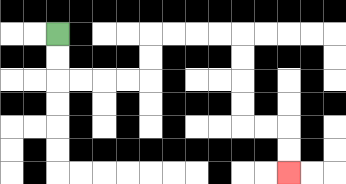{'start': '[2, 1]', 'end': '[12, 7]', 'path_directions': 'D,D,R,R,R,R,U,U,R,R,R,R,D,D,D,D,R,R,D,D', 'path_coordinates': '[[2, 1], [2, 2], [2, 3], [3, 3], [4, 3], [5, 3], [6, 3], [6, 2], [6, 1], [7, 1], [8, 1], [9, 1], [10, 1], [10, 2], [10, 3], [10, 4], [10, 5], [11, 5], [12, 5], [12, 6], [12, 7]]'}